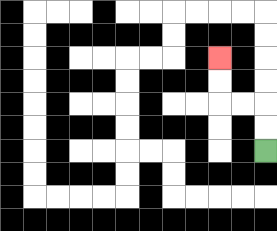{'start': '[11, 6]', 'end': '[9, 2]', 'path_directions': 'U,U,L,L,U,U', 'path_coordinates': '[[11, 6], [11, 5], [11, 4], [10, 4], [9, 4], [9, 3], [9, 2]]'}